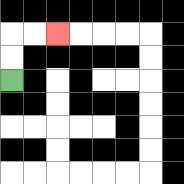{'start': '[0, 3]', 'end': '[2, 1]', 'path_directions': 'U,U,R,R', 'path_coordinates': '[[0, 3], [0, 2], [0, 1], [1, 1], [2, 1]]'}